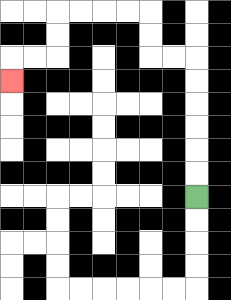{'start': '[8, 8]', 'end': '[0, 3]', 'path_directions': 'U,U,U,U,U,U,L,L,U,U,L,L,L,L,D,D,L,L,D', 'path_coordinates': '[[8, 8], [8, 7], [8, 6], [8, 5], [8, 4], [8, 3], [8, 2], [7, 2], [6, 2], [6, 1], [6, 0], [5, 0], [4, 0], [3, 0], [2, 0], [2, 1], [2, 2], [1, 2], [0, 2], [0, 3]]'}